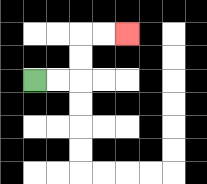{'start': '[1, 3]', 'end': '[5, 1]', 'path_directions': 'R,R,U,U,R,R', 'path_coordinates': '[[1, 3], [2, 3], [3, 3], [3, 2], [3, 1], [4, 1], [5, 1]]'}